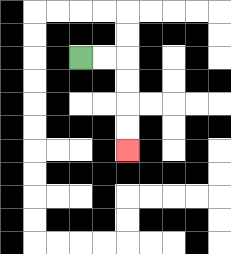{'start': '[3, 2]', 'end': '[5, 6]', 'path_directions': 'R,R,D,D,D,D', 'path_coordinates': '[[3, 2], [4, 2], [5, 2], [5, 3], [5, 4], [5, 5], [5, 6]]'}